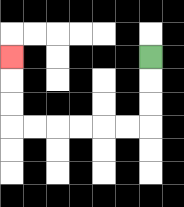{'start': '[6, 2]', 'end': '[0, 2]', 'path_directions': 'D,D,D,L,L,L,L,L,L,U,U,U', 'path_coordinates': '[[6, 2], [6, 3], [6, 4], [6, 5], [5, 5], [4, 5], [3, 5], [2, 5], [1, 5], [0, 5], [0, 4], [0, 3], [0, 2]]'}